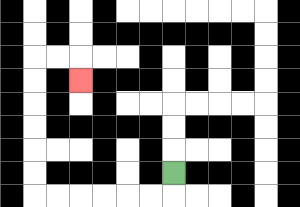{'start': '[7, 7]', 'end': '[3, 3]', 'path_directions': 'D,L,L,L,L,L,L,U,U,U,U,U,U,R,R,D', 'path_coordinates': '[[7, 7], [7, 8], [6, 8], [5, 8], [4, 8], [3, 8], [2, 8], [1, 8], [1, 7], [1, 6], [1, 5], [1, 4], [1, 3], [1, 2], [2, 2], [3, 2], [3, 3]]'}